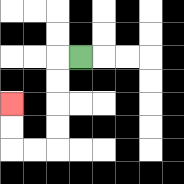{'start': '[3, 2]', 'end': '[0, 4]', 'path_directions': 'L,D,D,D,D,L,L,U,U', 'path_coordinates': '[[3, 2], [2, 2], [2, 3], [2, 4], [2, 5], [2, 6], [1, 6], [0, 6], [0, 5], [0, 4]]'}